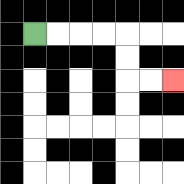{'start': '[1, 1]', 'end': '[7, 3]', 'path_directions': 'R,R,R,R,D,D,R,R', 'path_coordinates': '[[1, 1], [2, 1], [3, 1], [4, 1], [5, 1], [5, 2], [5, 3], [6, 3], [7, 3]]'}